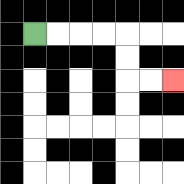{'start': '[1, 1]', 'end': '[7, 3]', 'path_directions': 'R,R,R,R,D,D,R,R', 'path_coordinates': '[[1, 1], [2, 1], [3, 1], [4, 1], [5, 1], [5, 2], [5, 3], [6, 3], [7, 3]]'}